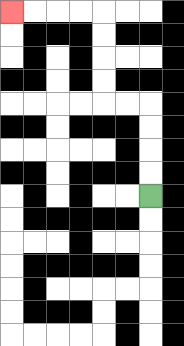{'start': '[6, 8]', 'end': '[0, 0]', 'path_directions': 'U,U,U,U,L,L,U,U,U,U,L,L,L,L', 'path_coordinates': '[[6, 8], [6, 7], [6, 6], [6, 5], [6, 4], [5, 4], [4, 4], [4, 3], [4, 2], [4, 1], [4, 0], [3, 0], [2, 0], [1, 0], [0, 0]]'}